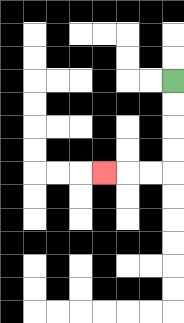{'start': '[7, 3]', 'end': '[4, 7]', 'path_directions': 'D,D,D,D,L,L,L', 'path_coordinates': '[[7, 3], [7, 4], [7, 5], [7, 6], [7, 7], [6, 7], [5, 7], [4, 7]]'}